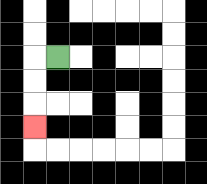{'start': '[2, 2]', 'end': '[1, 5]', 'path_directions': 'L,D,D,D', 'path_coordinates': '[[2, 2], [1, 2], [1, 3], [1, 4], [1, 5]]'}